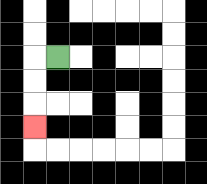{'start': '[2, 2]', 'end': '[1, 5]', 'path_directions': 'L,D,D,D', 'path_coordinates': '[[2, 2], [1, 2], [1, 3], [1, 4], [1, 5]]'}